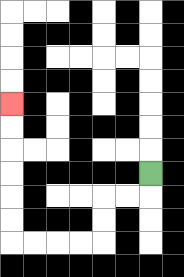{'start': '[6, 7]', 'end': '[0, 4]', 'path_directions': 'D,L,L,D,D,L,L,L,L,U,U,U,U,U,U', 'path_coordinates': '[[6, 7], [6, 8], [5, 8], [4, 8], [4, 9], [4, 10], [3, 10], [2, 10], [1, 10], [0, 10], [0, 9], [0, 8], [0, 7], [0, 6], [0, 5], [0, 4]]'}